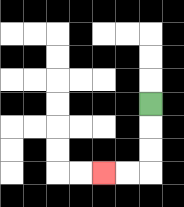{'start': '[6, 4]', 'end': '[4, 7]', 'path_directions': 'D,D,D,L,L', 'path_coordinates': '[[6, 4], [6, 5], [6, 6], [6, 7], [5, 7], [4, 7]]'}